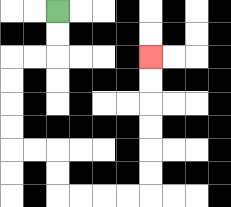{'start': '[2, 0]', 'end': '[6, 2]', 'path_directions': 'D,D,L,L,D,D,D,D,R,R,D,D,R,R,R,R,U,U,U,U,U,U', 'path_coordinates': '[[2, 0], [2, 1], [2, 2], [1, 2], [0, 2], [0, 3], [0, 4], [0, 5], [0, 6], [1, 6], [2, 6], [2, 7], [2, 8], [3, 8], [4, 8], [5, 8], [6, 8], [6, 7], [6, 6], [6, 5], [6, 4], [6, 3], [6, 2]]'}